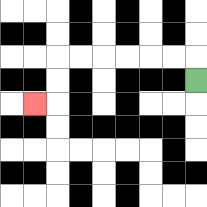{'start': '[8, 3]', 'end': '[1, 4]', 'path_directions': 'U,L,L,L,L,L,L,D,D,L', 'path_coordinates': '[[8, 3], [8, 2], [7, 2], [6, 2], [5, 2], [4, 2], [3, 2], [2, 2], [2, 3], [2, 4], [1, 4]]'}